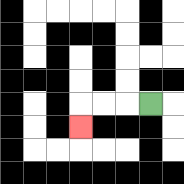{'start': '[6, 4]', 'end': '[3, 5]', 'path_directions': 'L,L,L,D', 'path_coordinates': '[[6, 4], [5, 4], [4, 4], [3, 4], [3, 5]]'}